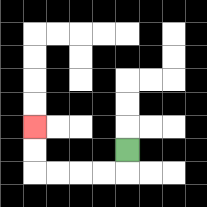{'start': '[5, 6]', 'end': '[1, 5]', 'path_directions': 'D,L,L,L,L,U,U', 'path_coordinates': '[[5, 6], [5, 7], [4, 7], [3, 7], [2, 7], [1, 7], [1, 6], [1, 5]]'}